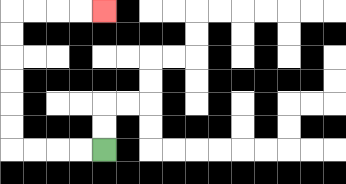{'start': '[4, 6]', 'end': '[4, 0]', 'path_directions': 'L,L,L,L,U,U,U,U,U,U,R,R,R,R', 'path_coordinates': '[[4, 6], [3, 6], [2, 6], [1, 6], [0, 6], [0, 5], [0, 4], [0, 3], [0, 2], [0, 1], [0, 0], [1, 0], [2, 0], [3, 0], [4, 0]]'}